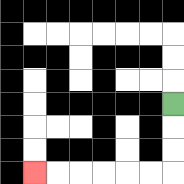{'start': '[7, 4]', 'end': '[1, 7]', 'path_directions': 'D,D,D,L,L,L,L,L,L', 'path_coordinates': '[[7, 4], [7, 5], [7, 6], [7, 7], [6, 7], [5, 7], [4, 7], [3, 7], [2, 7], [1, 7]]'}